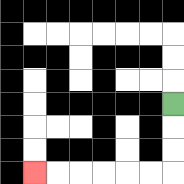{'start': '[7, 4]', 'end': '[1, 7]', 'path_directions': 'D,D,D,L,L,L,L,L,L', 'path_coordinates': '[[7, 4], [7, 5], [7, 6], [7, 7], [6, 7], [5, 7], [4, 7], [3, 7], [2, 7], [1, 7]]'}